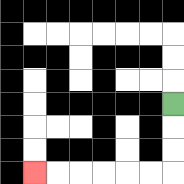{'start': '[7, 4]', 'end': '[1, 7]', 'path_directions': 'D,D,D,L,L,L,L,L,L', 'path_coordinates': '[[7, 4], [7, 5], [7, 6], [7, 7], [6, 7], [5, 7], [4, 7], [3, 7], [2, 7], [1, 7]]'}